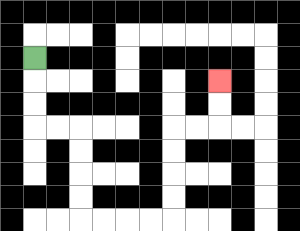{'start': '[1, 2]', 'end': '[9, 3]', 'path_directions': 'D,D,D,R,R,D,D,D,D,R,R,R,R,U,U,U,U,R,R,U,U', 'path_coordinates': '[[1, 2], [1, 3], [1, 4], [1, 5], [2, 5], [3, 5], [3, 6], [3, 7], [3, 8], [3, 9], [4, 9], [5, 9], [6, 9], [7, 9], [7, 8], [7, 7], [7, 6], [7, 5], [8, 5], [9, 5], [9, 4], [9, 3]]'}